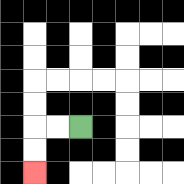{'start': '[3, 5]', 'end': '[1, 7]', 'path_directions': 'L,L,D,D', 'path_coordinates': '[[3, 5], [2, 5], [1, 5], [1, 6], [1, 7]]'}